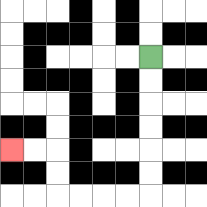{'start': '[6, 2]', 'end': '[0, 6]', 'path_directions': 'D,D,D,D,D,D,L,L,L,L,U,U,L,L', 'path_coordinates': '[[6, 2], [6, 3], [6, 4], [6, 5], [6, 6], [6, 7], [6, 8], [5, 8], [4, 8], [3, 8], [2, 8], [2, 7], [2, 6], [1, 6], [0, 6]]'}